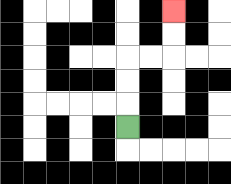{'start': '[5, 5]', 'end': '[7, 0]', 'path_directions': 'U,U,U,R,R,U,U', 'path_coordinates': '[[5, 5], [5, 4], [5, 3], [5, 2], [6, 2], [7, 2], [7, 1], [7, 0]]'}